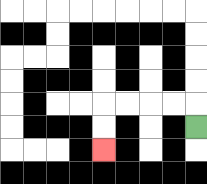{'start': '[8, 5]', 'end': '[4, 6]', 'path_directions': 'U,L,L,L,L,D,D', 'path_coordinates': '[[8, 5], [8, 4], [7, 4], [6, 4], [5, 4], [4, 4], [4, 5], [4, 6]]'}